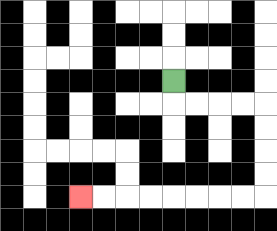{'start': '[7, 3]', 'end': '[3, 8]', 'path_directions': 'D,R,R,R,R,D,D,D,D,L,L,L,L,L,L,L,L', 'path_coordinates': '[[7, 3], [7, 4], [8, 4], [9, 4], [10, 4], [11, 4], [11, 5], [11, 6], [11, 7], [11, 8], [10, 8], [9, 8], [8, 8], [7, 8], [6, 8], [5, 8], [4, 8], [3, 8]]'}